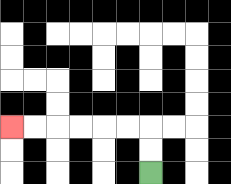{'start': '[6, 7]', 'end': '[0, 5]', 'path_directions': 'U,U,L,L,L,L,L,L', 'path_coordinates': '[[6, 7], [6, 6], [6, 5], [5, 5], [4, 5], [3, 5], [2, 5], [1, 5], [0, 5]]'}